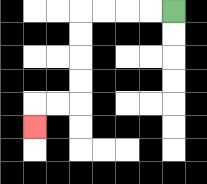{'start': '[7, 0]', 'end': '[1, 5]', 'path_directions': 'L,L,L,L,D,D,D,D,L,L,D', 'path_coordinates': '[[7, 0], [6, 0], [5, 0], [4, 0], [3, 0], [3, 1], [3, 2], [3, 3], [3, 4], [2, 4], [1, 4], [1, 5]]'}